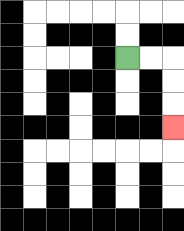{'start': '[5, 2]', 'end': '[7, 5]', 'path_directions': 'R,R,D,D,D', 'path_coordinates': '[[5, 2], [6, 2], [7, 2], [7, 3], [7, 4], [7, 5]]'}